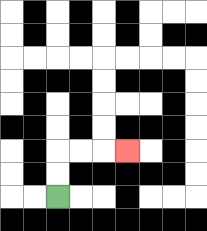{'start': '[2, 8]', 'end': '[5, 6]', 'path_directions': 'U,U,R,R,R', 'path_coordinates': '[[2, 8], [2, 7], [2, 6], [3, 6], [4, 6], [5, 6]]'}